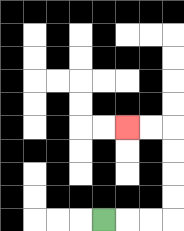{'start': '[4, 9]', 'end': '[5, 5]', 'path_directions': 'R,R,R,U,U,U,U,L,L', 'path_coordinates': '[[4, 9], [5, 9], [6, 9], [7, 9], [7, 8], [7, 7], [7, 6], [7, 5], [6, 5], [5, 5]]'}